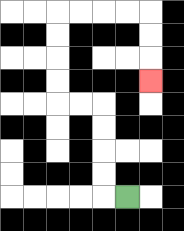{'start': '[5, 8]', 'end': '[6, 3]', 'path_directions': 'L,U,U,U,U,L,L,U,U,U,U,R,R,R,R,D,D,D', 'path_coordinates': '[[5, 8], [4, 8], [4, 7], [4, 6], [4, 5], [4, 4], [3, 4], [2, 4], [2, 3], [2, 2], [2, 1], [2, 0], [3, 0], [4, 0], [5, 0], [6, 0], [6, 1], [6, 2], [6, 3]]'}